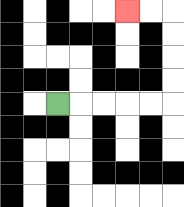{'start': '[2, 4]', 'end': '[5, 0]', 'path_directions': 'R,R,R,R,R,U,U,U,U,L,L', 'path_coordinates': '[[2, 4], [3, 4], [4, 4], [5, 4], [6, 4], [7, 4], [7, 3], [7, 2], [7, 1], [7, 0], [6, 0], [5, 0]]'}